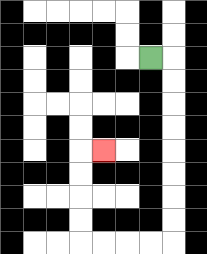{'start': '[6, 2]', 'end': '[4, 6]', 'path_directions': 'R,D,D,D,D,D,D,D,D,L,L,L,L,U,U,U,U,R', 'path_coordinates': '[[6, 2], [7, 2], [7, 3], [7, 4], [7, 5], [7, 6], [7, 7], [7, 8], [7, 9], [7, 10], [6, 10], [5, 10], [4, 10], [3, 10], [3, 9], [3, 8], [3, 7], [3, 6], [4, 6]]'}